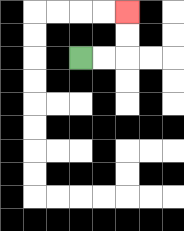{'start': '[3, 2]', 'end': '[5, 0]', 'path_directions': 'R,R,U,U', 'path_coordinates': '[[3, 2], [4, 2], [5, 2], [5, 1], [5, 0]]'}